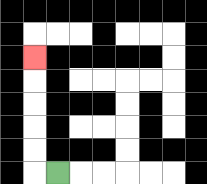{'start': '[2, 7]', 'end': '[1, 2]', 'path_directions': 'L,U,U,U,U,U', 'path_coordinates': '[[2, 7], [1, 7], [1, 6], [1, 5], [1, 4], [1, 3], [1, 2]]'}